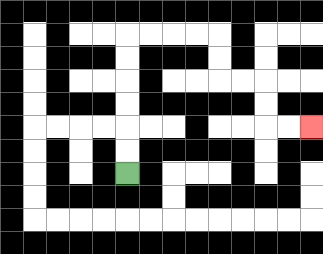{'start': '[5, 7]', 'end': '[13, 5]', 'path_directions': 'U,U,U,U,U,U,R,R,R,R,D,D,R,R,D,D,R,R', 'path_coordinates': '[[5, 7], [5, 6], [5, 5], [5, 4], [5, 3], [5, 2], [5, 1], [6, 1], [7, 1], [8, 1], [9, 1], [9, 2], [9, 3], [10, 3], [11, 3], [11, 4], [11, 5], [12, 5], [13, 5]]'}